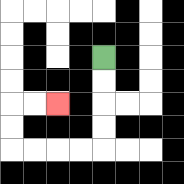{'start': '[4, 2]', 'end': '[2, 4]', 'path_directions': 'D,D,D,D,L,L,L,L,U,U,R,R', 'path_coordinates': '[[4, 2], [4, 3], [4, 4], [4, 5], [4, 6], [3, 6], [2, 6], [1, 6], [0, 6], [0, 5], [0, 4], [1, 4], [2, 4]]'}